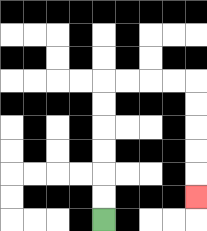{'start': '[4, 9]', 'end': '[8, 8]', 'path_directions': 'U,U,U,U,U,U,R,R,R,R,D,D,D,D,D', 'path_coordinates': '[[4, 9], [4, 8], [4, 7], [4, 6], [4, 5], [4, 4], [4, 3], [5, 3], [6, 3], [7, 3], [8, 3], [8, 4], [8, 5], [8, 6], [8, 7], [8, 8]]'}